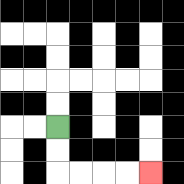{'start': '[2, 5]', 'end': '[6, 7]', 'path_directions': 'D,D,R,R,R,R', 'path_coordinates': '[[2, 5], [2, 6], [2, 7], [3, 7], [4, 7], [5, 7], [6, 7]]'}